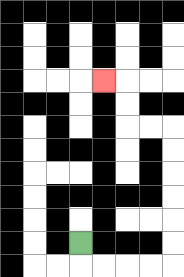{'start': '[3, 10]', 'end': '[4, 3]', 'path_directions': 'D,R,R,R,R,U,U,U,U,U,U,L,L,U,U,L', 'path_coordinates': '[[3, 10], [3, 11], [4, 11], [5, 11], [6, 11], [7, 11], [7, 10], [7, 9], [7, 8], [7, 7], [7, 6], [7, 5], [6, 5], [5, 5], [5, 4], [5, 3], [4, 3]]'}